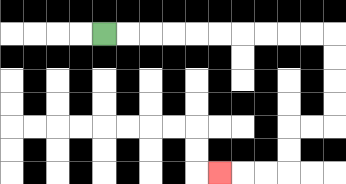{'start': '[4, 1]', 'end': '[9, 7]', 'path_directions': 'R,R,R,R,R,R,R,R,R,R,D,D,D,D,L,L,D,D,L,L,L', 'path_coordinates': '[[4, 1], [5, 1], [6, 1], [7, 1], [8, 1], [9, 1], [10, 1], [11, 1], [12, 1], [13, 1], [14, 1], [14, 2], [14, 3], [14, 4], [14, 5], [13, 5], [12, 5], [12, 6], [12, 7], [11, 7], [10, 7], [9, 7]]'}